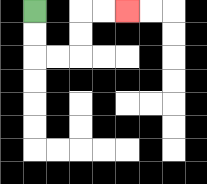{'start': '[1, 0]', 'end': '[5, 0]', 'path_directions': 'D,D,R,R,U,U,R,R', 'path_coordinates': '[[1, 0], [1, 1], [1, 2], [2, 2], [3, 2], [3, 1], [3, 0], [4, 0], [5, 0]]'}